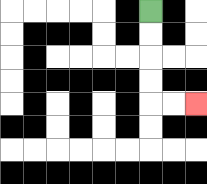{'start': '[6, 0]', 'end': '[8, 4]', 'path_directions': 'D,D,D,D,R,R', 'path_coordinates': '[[6, 0], [6, 1], [6, 2], [6, 3], [6, 4], [7, 4], [8, 4]]'}